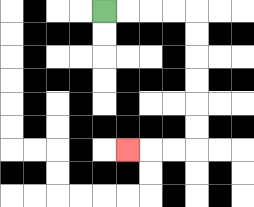{'start': '[4, 0]', 'end': '[5, 6]', 'path_directions': 'R,R,R,R,D,D,D,D,D,D,L,L,L', 'path_coordinates': '[[4, 0], [5, 0], [6, 0], [7, 0], [8, 0], [8, 1], [8, 2], [8, 3], [8, 4], [8, 5], [8, 6], [7, 6], [6, 6], [5, 6]]'}